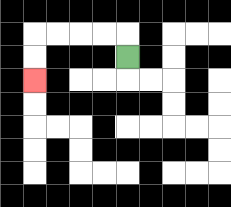{'start': '[5, 2]', 'end': '[1, 3]', 'path_directions': 'U,L,L,L,L,D,D', 'path_coordinates': '[[5, 2], [5, 1], [4, 1], [3, 1], [2, 1], [1, 1], [1, 2], [1, 3]]'}